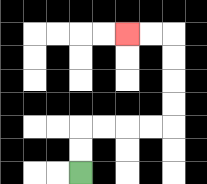{'start': '[3, 7]', 'end': '[5, 1]', 'path_directions': 'U,U,R,R,R,R,U,U,U,U,L,L', 'path_coordinates': '[[3, 7], [3, 6], [3, 5], [4, 5], [5, 5], [6, 5], [7, 5], [7, 4], [7, 3], [7, 2], [7, 1], [6, 1], [5, 1]]'}